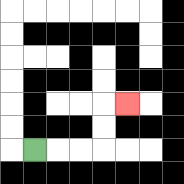{'start': '[1, 6]', 'end': '[5, 4]', 'path_directions': 'R,R,R,U,U,R', 'path_coordinates': '[[1, 6], [2, 6], [3, 6], [4, 6], [4, 5], [4, 4], [5, 4]]'}